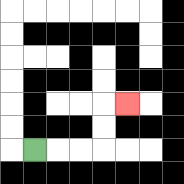{'start': '[1, 6]', 'end': '[5, 4]', 'path_directions': 'R,R,R,U,U,R', 'path_coordinates': '[[1, 6], [2, 6], [3, 6], [4, 6], [4, 5], [4, 4], [5, 4]]'}